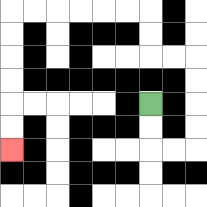{'start': '[6, 4]', 'end': '[0, 6]', 'path_directions': 'D,D,R,R,U,U,U,U,L,L,U,U,L,L,L,L,L,L,D,D,D,D,D,D', 'path_coordinates': '[[6, 4], [6, 5], [6, 6], [7, 6], [8, 6], [8, 5], [8, 4], [8, 3], [8, 2], [7, 2], [6, 2], [6, 1], [6, 0], [5, 0], [4, 0], [3, 0], [2, 0], [1, 0], [0, 0], [0, 1], [0, 2], [0, 3], [0, 4], [0, 5], [0, 6]]'}